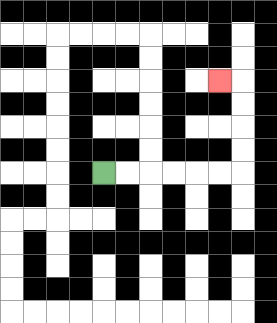{'start': '[4, 7]', 'end': '[9, 3]', 'path_directions': 'R,R,R,R,R,R,U,U,U,U,L', 'path_coordinates': '[[4, 7], [5, 7], [6, 7], [7, 7], [8, 7], [9, 7], [10, 7], [10, 6], [10, 5], [10, 4], [10, 3], [9, 3]]'}